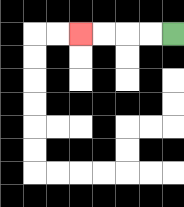{'start': '[7, 1]', 'end': '[3, 1]', 'path_directions': 'L,L,L,L', 'path_coordinates': '[[7, 1], [6, 1], [5, 1], [4, 1], [3, 1]]'}